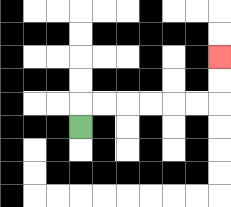{'start': '[3, 5]', 'end': '[9, 2]', 'path_directions': 'U,R,R,R,R,R,R,U,U', 'path_coordinates': '[[3, 5], [3, 4], [4, 4], [5, 4], [6, 4], [7, 4], [8, 4], [9, 4], [9, 3], [9, 2]]'}